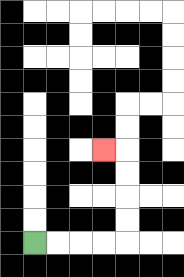{'start': '[1, 10]', 'end': '[4, 6]', 'path_directions': 'R,R,R,R,U,U,U,U,L', 'path_coordinates': '[[1, 10], [2, 10], [3, 10], [4, 10], [5, 10], [5, 9], [5, 8], [5, 7], [5, 6], [4, 6]]'}